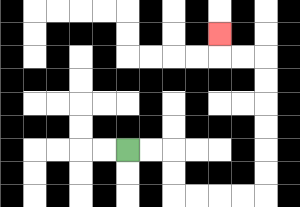{'start': '[5, 6]', 'end': '[9, 1]', 'path_directions': 'R,R,D,D,R,R,R,R,U,U,U,U,U,U,L,L,U', 'path_coordinates': '[[5, 6], [6, 6], [7, 6], [7, 7], [7, 8], [8, 8], [9, 8], [10, 8], [11, 8], [11, 7], [11, 6], [11, 5], [11, 4], [11, 3], [11, 2], [10, 2], [9, 2], [9, 1]]'}